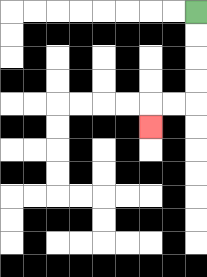{'start': '[8, 0]', 'end': '[6, 5]', 'path_directions': 'D,D,D,D,L,L,D', 'path_coordinates': '[[8, 0], [8, 1], [8, 2], [8, 3], [8, 4], [7, 4], [6, 4], [6, 5]]'}